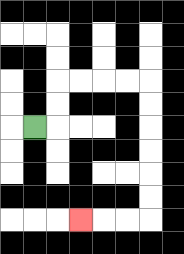{'start': '[1, 5]', 'end': '[3, 9]', 'path_directions': 'R,U,U,R,R,R,R,D,D,D,D,D,D,L,L,L', 'path_coordinates': '[[1, 5], [2, 5], [2, 4], [2, 3], [3, 3], [4, 3], [5, 3], [6, 3], [6, 4], [6, 5], [6, 6], [6, 7], [6, 8], [6, 9], [5, 9], [4, 9], [3, 9]]'}